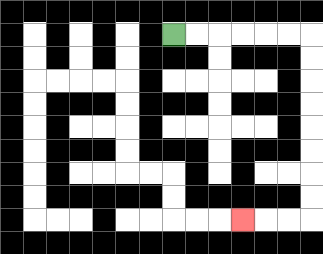{'start': '[7, 1]', 'end': '[10, 9]', 'path_directions': 'R,R,R,R,R,R,D,D,D,D,D,D,D,D,L,L,L', 'path_coordinates': '[[7, 1], [8, 1], [9, 1], [10, 1], [11, 1], [12, 1], [13, 1], [13, 2], [13, 3], [13, 4], [13, 5], [13, 6], [13, 7], [13, 8], [13, 9], [12, 9], [11, 9], [10, 9]]'}